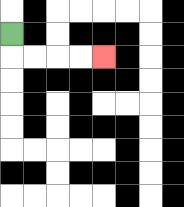{'start': '[0, 1]', 'end': '[4, 2]', 'path_directions': 'D,R,R,R,R', 'path_coordinates': '[[0, 1], [0, 2], [1, 2], [2, 2], [3, 2], [4, 2]]'}